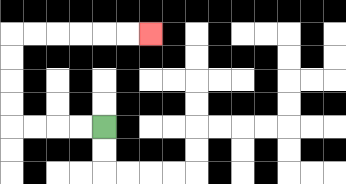{'start': '[4, 5]', 'end': '[6, 1]', 'path_directions': 'L,L,L,L,U,U,U,U,R,R,R,R,R,R', 'path_coordinates': '[[4, 5], [3, 5], [2, 5], [1, 5], [0, 5], [0, 4], [0, 3], [0, 2], [0, 1], [1, 1], [2, 1], [3, 1], [4, 1], [5, 1], [6, 1]]'}